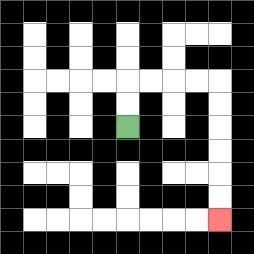{'start': '[5, 5]', 'end': '[9, 9]', 'path_directions': 'U,U,R,R,R,R,D,D,D,D,D,D', 'path_coordinates': '[[5, 5], [5, 4], [5, 3], [6, 3], [7, 3], [8, 3], [9, 3], [9, 4], [9, 5], [9, 6], [9, 7], [9, 8], [9, 9]]'}